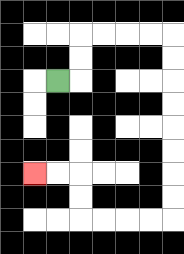{'start': '[2, 3]', 'end': '[1, 7]', 'path_directions': 'R,U,U,R,R,R,R,D,D,D,D,D,D,D,D,L,L,L,L,U,U,L,L', 'path_coordinates': '[[2, 3], [3, 3], [3, 2], [3, 1], [4, 1], [5, 1], [6, 1], [7, 1], [7, 2], [7, 3], [7, 4], [7, 5], [7, 6], [7, 7], [7, 8], [7, 9], [6, 9], [5, 9], [4, 9], [3, 9], [3, 8], [3, 7], [2, 7], [1, 7]]'}